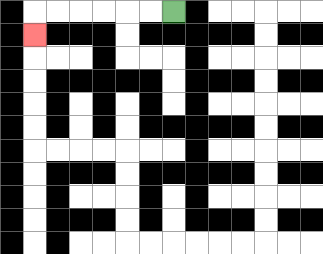{'start': '[7, 0]', 'end': '[1, 1]', 'path_directions': 'L,L,L,L,L,L,D', 'path_coordinates': '[[7, 0], [6, 0], [5, 0], [4, 0], [3, 0], [2, 0], [1, 0], [1, 1]]'}